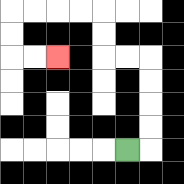{'start': '[5, 6]', 'end': '[2, 2]', 'path_directions': 'R,U,U,U,U,L,L,U,U,L,L,L,L,D,D,R,R', 'path_coordinates': '[[5, 6], [6, 6], [6, 5], [6, 4], [6, 3], [6, 2], [5, 2], [4, 2], [4, 1], [4, 0], [3, 0], [2, 0], [1, 0], [0, 0], [0, 1], [0, 2], [1, 2], [2, 2]]'}